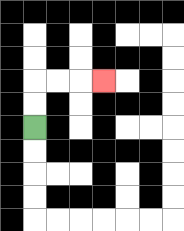{'start': '[1, 5]', 'end': '[4, 3]', 'path_directions': 'U,U,R,R,R', 'path_coordinates': '[[1, 5], [1, 4], [1, 3], [2, 3], [3, 3], [4, 3]]'}